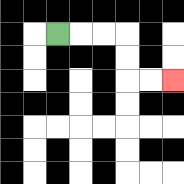{'start': '[2, 1]', 'end': '[7, 3]', 'path_directions': 'R,R,R,D,D,R,R', 'path_coordinates': '[[2, 1], [3, 1], [4, 1], [5, 1], [5, 2], [5, 3], [6, 3], [7, 3]]'}